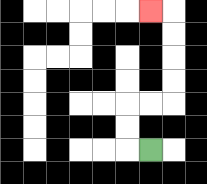{'start': '[6, 6]', 'end': '[6, 0]', 'path_directions': 'L,U,U,R,R,U,U,U,U,L', 'path_coordinates': '[[6, 6], [5, 6], [5, 5], [5, 4], [6, 4], [7, 4], [7, 3], [7, 2], [7, 1], [7, 0], [6, 0]]'}